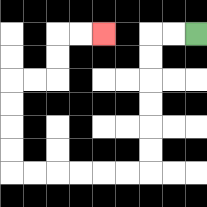{'start': '[8, 1]', 'end': '[4, 1]', 'path_directions': 'L,L,D,D,D,D,D,D,L,L,L,L,L,L,U,U,U,U,R,R,U,U,R,R', 'path_coordinates': '[[8, 1], [7, 1], [6, 1], [6, 2], [6, 3], [6, 4], [6, 5], [6, 6], [6, 7], [5, 7], [4, 7], [3, 7], [2, 7], [1, 7], [0, 7], [0, 6], [0, 5], [0, 4], [0, 3], [1, 3], [2, 3], [2, 2], [2, 1], [3, 1], [4, 1]]'}